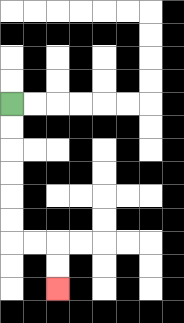{'start': '[0, 4]', 'end': '[2, 12]', 'path_directions': 'D,D,D,D,D,D,R,R,D,D', 'path_coordinates': '[[0, 4], [0, 5], [0, 6], [0, 7], [0, 8], [0, 9], [0, 10], [1, 10], [2, 10], [2, 11], [2, 12]]'}